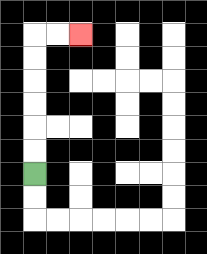{'start': '[1, 7]', 'end': '[3, 1]', 'path_directions': 'U,U,U,U,U,U,R,R', 'path_coordinates': '[[1, 7], [1, 6], [1, 5], [1, 4], [1, 3], [1, 2], [1, 1], [2, 1], [3, 1]]'}